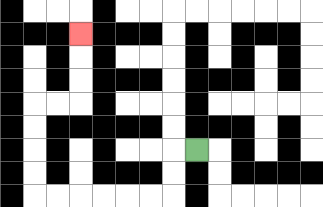{'start': '[8, 6]', 'end': '[3, 1]', 'path_directions': 'L,D,D,L,L,L,L,L,L,U,U,U,U,R,R,U,U,U', 'path_coordinates': '[[8, 6], [7, 6], [7, 7], [7, 8], [6, 8], [5, 8], [4, 8], [3, 8], [2, 8], [1, 8], [1, 7], [1, 6], [1, 5], [1, 4], [2, 4], [3, 4], [3, 3], [3, 2], [3, 1]]'}